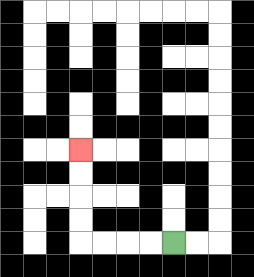{'start': '[7, 10]', 'end': '[3, 6]', 'path_directions': 'L,L,L,L,U,U,U,U', 'path_coordinates': '[[7, 10], [6, 10], [5, 10], [4, 10], [3, 10], [3, 9], [3, 8], [3, 7], [3, 6]]'}